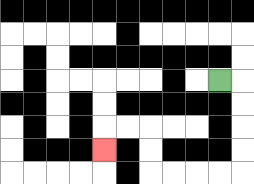{'start': '[9, 3]', 'end': '[4, 6]', 'path_directions': 'R,D,D,D,D,L,L,L,L,U,U,L,L,D', 'path_coordinates': '[[9, 3], [10, 3], [10, 4], [10, 5], [10, 6], [10, 7], [9, 7], [8, 7], [7, 7], [6, 7], [6, 6], [6, 5], [5, 5], [4, 5], [4, 6]]'}